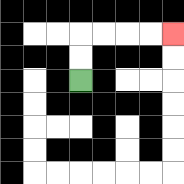{'start': '[3, 3]', 'end': '[7, 1]', 'path_directions': 'U,U,R,R,R,R', 'path_coordinates': '[[3, 3], [3, 2], [3, 1], [4, 1], [5, 1], [6, 1], [7, 1]]'}